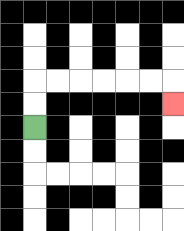{'start': '[1, 5]', 'end': '[7, 4]', 'path_directions': 'U,U,R,R,R,R,R,R,D', 'path_coordinates': '[[1, 5], [1, 4], [1, 3], [2, 3], [3, 3], [4, 3], [5, 3], [6, 3], [7, 3], [7, 4]]'}